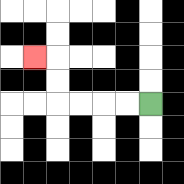{'start': '[6, 4]', 'end': '[1, 2]', 'path_directions': 'L,L,L,L,U,U,L', 'path_coordinates': '[[6, 4], [5, 4], [4, 4], [3, 4], [2, 4], [2, 3], [2, 2], [1, 2]]'}